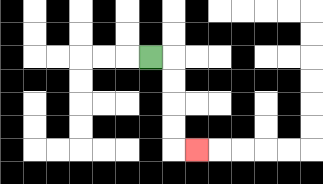{'start': '[6, 2]', 'end': '[8, 6]', 'path_directions': 'R,D,D,D,D,R', 'path_coordinates': '[[6, 2], [7, 2], [7, 3], [7, 4], [7, 5], [7, 6], [8, 6]]'}